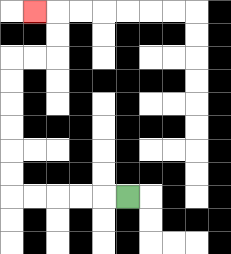{'start': '[5, 8]', 'end': '[1, 0]', 'path_directions': 'L,L,L,L,L,U,U,U,U,U,U,R,R,U,U,L', 'path_coordinates': '[[5, 8], [4, 8], [3, 8], [2, 8], [1, 8], [0, 8], [0, 7], [0, 6], [0, 5], [0, 4], [0, 3], [0, 2], [1, 2], [2, 2], [2, 1], [2, 0], [1, 0]]'}